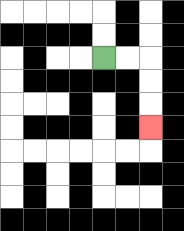{'start': '[4, 2]', 'end': '[6, 5]', 'path_directions': 'R,R,D,D,D', 'path_coordinates': '[[4, 2], [5, 2], [6, 2], [6, 3], [6, 4], [6, 5]]'}